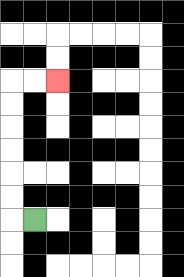{'start': '[1, 9]', 'end': '[2, 3]', 'path_directions': 'L,U,U,U,U,U,U,R,R', 'path_coordinates': '[[1, 9], [0, 9], [0, 8], [0, 7], [0, 6], [0, 5], [0, 4], [0, 3], [1, 3], [2, 3]]'}